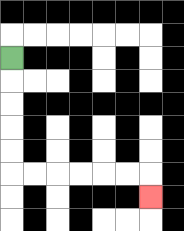{'start': '[0, 2]', 'end': '[6, 8]', 'path_directions': 'D,D,D,D,D,R,R,R,R,R,R,D', 'path_coordinates': '[[0, 2], [0, 3], [0, 4], [0, 5], [0, 6], [0, 7], [1, 7], [2, 7], [3, 7], [4, 7], [5, 7], [6, 7], [6, 8]]'}